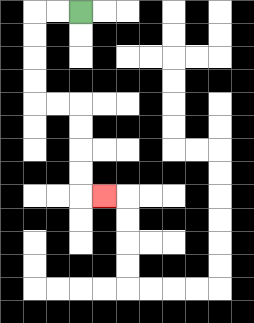{'start': '[3, 0]', 'end': '[4, 8]', 'path_directions': 'L,L,D,D,D,D,R,R,D,D,D,D,R', 'path_coordinates': '[[3, 0], [2, 0], [1, 0], [1, 1], [1, 2], [1, 3], [1, 4], [2, 4], [3, 4], [3, 5], [3, 6], [3, 7], [3, 8], [4, 8]]'}